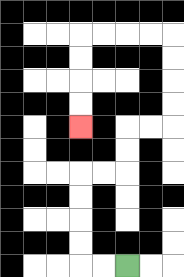{'start': '[5, 11]', 'end': '[3, 5]', 'path_directions': 'L,L,U,U,U,U,R,R,U,U,R,R,U,U,U,U,L,L,L,L,D,D,D,D', 'path_coordinates': '[[5, 11], [4, 11], [3, 11], [3, 10], [3, 9], [3, 8], [3, 7], [4, 7], [5, 7], [5, 6], [5, 5], [6, 5], [7, 5], [7, 4], [7, 3], [7, 2], [7, 1], [6, 1], [5, 1], [4, 1], [3, 1], [3, 2], [3, 3], [3, 4], [3, 5]]'}